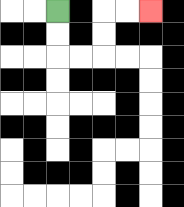{'start': '[2, 0]', 'end': '[6, 0]', 'path_directions': 'D,D,R,R,U,U,R,R', 'path_coordinates': '[[2, 0], [2, 1], [2, 2], [3, 2], [4, 2], [4, 1], [4, 0], [5, 0], [6, 0]]'}